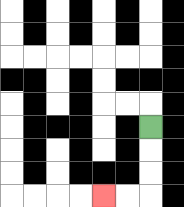{'start': '[6, 5]', 'end': '[4, 8]', 'path_directions': 'D,D,D,L,L', 'path_coordinates': '[[6, 5], [6, 6], [6, 7], [6, 8], [5, 8], [4, 8]]'}